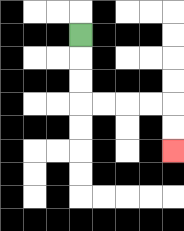{'start': '[3, 1]', 'end': '[7, 6]', 'path_directions': 'D,D,D,R,R,R,R,D,D', 'path_coordinates': '[[3, 1], [3, 2], [3, 3], [3, 4], [4, 4], [5, 4], [6, 4], [7, 4], [7, 5], [7, 6]]'}